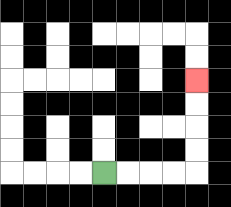{'start': '[4, 7]', 'end': '[8, 3]', 'path_directions': 'R,R,R,R,U,U,U,U', 'path_coordinates': '[[4, 7], [5, 7], [6, 7], [7, 7], [8, 7], [8, 6], [8, 5], [8, 4], [8, 3]]'}